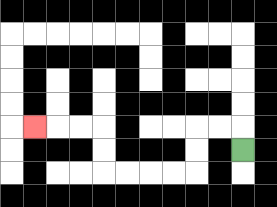{'start': '[10, 6]', 'end': '[1, 5]', 'path_directions': 'U,L,L,D,D,L,L,L,L,U,U,L,L,L', 'path_coordinates': '[[10, 6], [10, 5], [9, 5], [8, 5], [8, 6], [8, 7], [7, 7], [6, 7], [5, 7], [4, 7], [4, 6], [4, 5], [3, 5], [2, 5], [1, 5]]'}